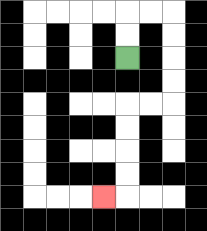{'start': '[5, 2]', 'end': '[4, 8]', 'path_directions': 'U,U,R,R,D,D,D,D,L,L,D,D,D,D,L', 'path_coordinates': '[[5, 2], [5, 1], [5, 0], [6, 0], [7, 0], [7, 1], [7, 2], [7, 3], [7, 4], [6, 4], [5, 4], [5, 5], [5, 6], [5, 7], [5, 8], [4, 8]]'}